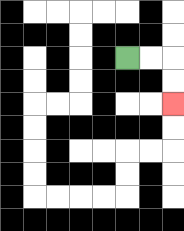{'start': '[5, 2]', 'end': '[7, 4]', 'path_directions': 'R,R,D,D', 'path_coordinates': '[[5, 2], [6, 2], [7, 2], [7, 3], [7, 4]]'}